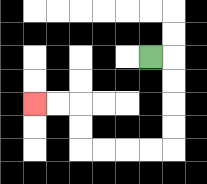{'start': '[6, 2]', 'end': '[1, 4]', 'path_directions': 'R,D,D,D,D,L,L,L,L,U,U,L,L', 'path_coordinates': '[[6, 2], [7, 2], [7, 3], [7, 4], [7, 5], [7, 6], [6, 6], [5, 6], [4, 6], [3, 6], [3, 5], [3, 4], [2, 4], [1, 4]]'}